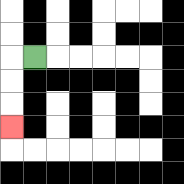{'start': '[1, 2]', 'end': '[0, 5]', 'path_directions': 'L,D,D,D', 'path_coordinates': '[[1, 2], [0, 2], [0, 3], [0, 4], [0, 5]]'}